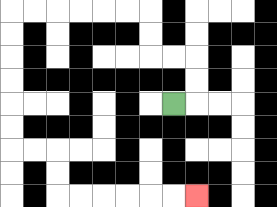{'start': '[7, 4]', 'end': '[8, 8]', 'path_directions': 'R,U,U,L,L,U,U,L,L,L,L,L,L,D,D,D,D,D,D,R,R,D,D,R,R,R,R,R,R', 'path_coordinates': '[[7, 4], [8, 4], [8, 3], [8, 2], [7, 2], [6, 2], [6, 1], [6, 0], [5, 0], [4, 0], [3, 0], [2, 0], [1, 0], [0, 0], [0, 1], [0, 2], [0, 3], [0, 4], [0, 5], [0, 6], [1, 6], [2, 6], [2, 7], [2, 8], [3, 8], [4, 8], [5, 8], [6, 8], [7, 8], [8, 8]]'}